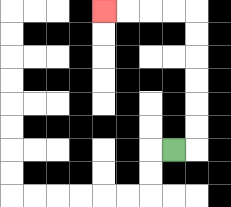{'start': '[7, 6]', 'end': '[4, 0]', 'path_directions': 'R,U,U,U,U,U,U,L,L,L,L', 'path_coordinates': '[[7, 6], [8, 6], [8, 5], [8, 4], [8, 3], [8, 2], [8, 1], [8, 0], [7, 0], [6, 0], [5, 0], [4, 0]]'}